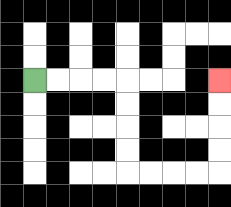{'start': '[1, 3]', 'end': '[9, 3]', 'path_directions': 'R,R,R,R,D,D,D,D,R,R,R,R,U,U,U,U', 'path_coordinates': '[[1, 3], [2, 3], [3, 3], [4, 3], [5, 3], [5, 4], [5, 5], [5, 6], [5, 7], [6, 7], [7, 7], [8, 7], [9, 7], [9, 6], [9, 5], [9, 4], [9, 3]]'}